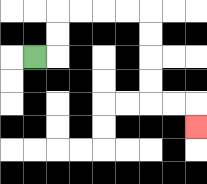{'start': '[1, 2]', 'end': '[8, 5]', 'path_directions': 'R,U,U,R,R,R,R,D,D,D,D,R,R,D', 'path_coordinates': '[[1, 2], [2, 2], [2, 1], [2, 0], [3, 0], [4, 0], [5, 0], [6, 0], [6, 1], [6, 2], [6, 3], [6, 4], [7, 4], [8, 4], [8, 5]]'}